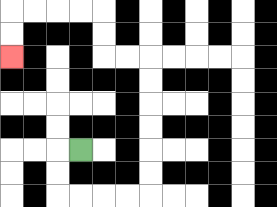{'start': '[3, 6]', 'end': '[0, 2]', 'path_directions': 'L,D,D,R,R,R,R,U,U,U,U,U,U,L,L,U,U,L,L,L,L,D,D', 'path_coordinates': '[[3, 6], [2, 6], [2, 7], [2, 8], [3, 8], [4, 8], [5, 8], [6, 8], [6, 7], [6, 6], [6, 5], [6, 4], [6, 3], [6, 2], [5, 2], [4, 2], [4, 1], [4, 0], [3, 0], [2, 0], [1, 0], [0, 0], [0, 1], [0, 2]]'}